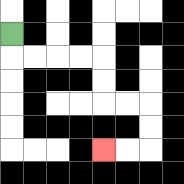{'start': '[0, 1]', 'end': '[4, 6]', 'path_directions': 'D,R,R,R,R,D,D,R,R,D,D,L,L', 'path_coordinates': '[[0, 1], [0, 2], [1, 2], [2, 2], [3, 2], [4, 2], [4, 3], [4, 4], [5, 4], [6, 4], [6, 5], [6, 6], [5, 6], [4, 6]]'}